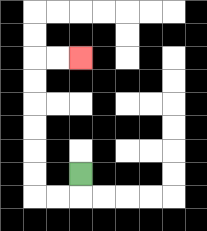{'start': '[3, 7]', 'end': '[3, 2]', 'path_directions': 'D,L,L,U,U,U,U,U,U,R,R', 'path_coordinates': '[[3, 7], [3, 8], [2, 8], [1, 8], [1, 7], [1, 6], [1, 5], [1, 4], [1, 3], [1, 2], [2, 2], [3, 2]]'}